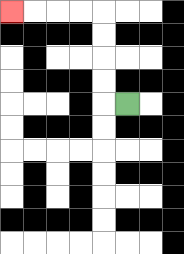{'start': '[5, 4]', 'end': '[0, 0]', 'path_directions': 'L,U,U,U,U,L,L,L,L', 'path_coordinates': '[[5, 4], [4, 4], [4, 3], [4, 2], [4, 1], [4, 0], [3, 0], [2, 0], [1, 0], [0, 0]]'}